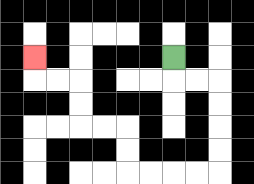{'start': '[7, 2]', 'end': '[1, 2]', 'path_directions': 'D,R,R,D,D,D,D,L,L,L,L,U,U,L,L,U,U,L,L,U', 'path_coordinates': '[[7, 2], [7, 3], [8, 3], [9, 3], [9, 4], [9, 5], [9, 6], [9, 7], [8, 7], [7, 7], [6, 7], [5, 7], [5, 6], [5, 5], [4, 5], [3, 5], [3, 4], [3, 3], [2, 3], [1, 3], [1, 2]]'}